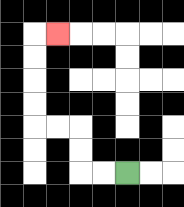{'start': '[5, 7]', 'end': '[2, 1]', 'path_directions': 'L,L,U,U,L,L,U,U,U,U,R', 'path_coordinates': '[[5, 7], [4, 7], [3, 7], [3, 6], [3, 5], [2, 5], [1, 5], [1, 4], [1, 3], [1, 2], [1, 1], [2, 1]]'}